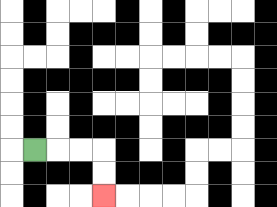{'start': '[1, 6]', 'end': '[4, 8]', 'path_directions': 'R,R,R,D,D', 'path_coordinates': '[[1, 6], [2, 6], [3, 6], [4, 6], [4, 7], [4, 8]]'}